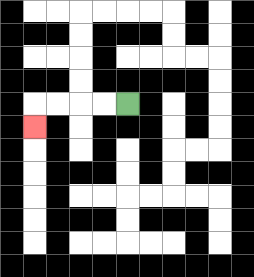{'start': '[5, 4]', 'end': '[1, 5]', 'path_directions': 'L,L,L,L,D', 'path_coordinates': '[[5, 4], [4, 4], [3, 4], [2, 4], [1, 4], [1, 5]]'}